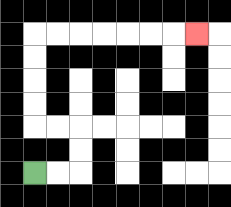{'start': '[1, 7]', 'end': '[8, 1]', 'path_directions': 'R,R,U,U,L,L,U,U,U,U,R,R,R,R,R,R,R', 'path_coordinates': '[[1, 7], [2, 7], [3, 7], [3, 6], [3, 5], [2, 5], [1, 5], [1, 4], [1, 3], [1, 2], [1, 1], [2, 1], [3, 1], [4, 1], [5, 1], [6, 1], [7, 1], [8, 1]]'}